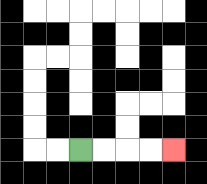{'start': '[3, 6]', 'end': '[7, 6]', 'path_directions': 'R,R,R,R', 'path_coordinates': '[[3, 6], [4, 6], [5, 6], [6, 6], [7, 6]]'}